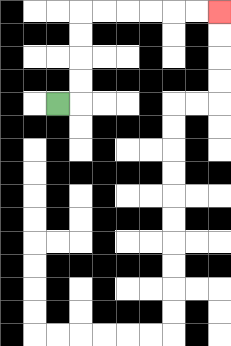{'start': '[2, 4]', 'end': '[9, 0]', 'path_directions': 'R,U,U,U,U,R,R,R,R,R,R', 'path_coordinates': '[[2, 4], [3, 4], [3, 3], [3, 2], [3, 1], [3, 0], [4, 0], [5, 0], [6, 0], [7, 0], [8, 0], [9, 0]]'}